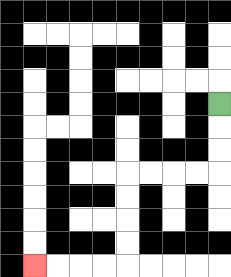{'start': '[9, 4]', 'end': '[1, 11]', 'path_directions': 'D,D,D,L,L,L,L,D,D,D,D,L,L,L,L', 'path_coordinates': '[[9, 4], [9, 5], [9, 6], [9, 7], [8, 7], [7, 7], [6, 7], [5, 7], [5, 8], [5, 9], [5, 10], [5, 11], [4, 11], [3, 11], [2, 11], [1, 11]]'}